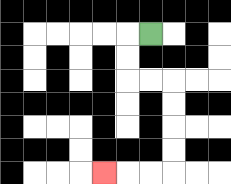{'start': '[6, 1]', 'end': '[4, 7]', 'path_directions': 'L,D,D,R,R,D,D,D,D,L,L,L', 'path_coordinates': '[[6, 1], [5, 1], [5, 2], [5, 3], [6, 3], [7, 3], [7, 4], [7, 5], [7, 6], [7, 7], [6, 7], [5, 7], [4, 7]]'}